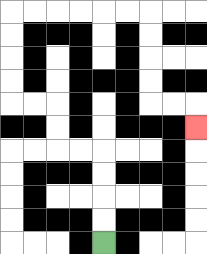{'start': '[4, 10]', 'end': '[8, 5]', 'path_directions': 'U,U,U,U,L,L,U,U,L,L,U,U,U,U,R,R,R,R,R,R,D,D,D,D,R,R,D', 'path_coordinates': '[[4, 10], [4, 9], [4, 8], [4, 7], [4, 6], [3, 6], [2, 6], [2, 5], [2, 4], [1, 4], [0, 4], [0, 3], [0, 2], [0, 1], [0, 0], [1, 0], [2, 0], [3, 0], [4, 0], [5, 0], [6, 0], [6, 1], [6, 2], [6, 3], [6, 4], [7, 4], [8, 4], [8, 5]]'}